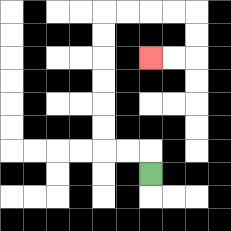{'start': '[6, 7]', 'end': '[6, 2]', 'path_directions': 'U,L,L,U,U,U,U,U,U,R,R,R,R,D,D,L,L', 'path_coordinates': '[[6, 7], [6, 6], [5, 6], [4, 6], [4, 5], [4, 4], [4, 3], [4, 2], [4, 1], [4, 0], [5, 0], [6, 0], [7, 0], [8, 0], [8, 1], [8, 2], [7, 2], [6, 2]]'}